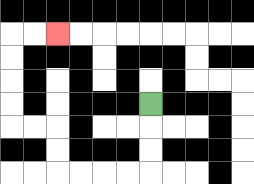{'start': '[6, 4]', 'end': '[2, 1]', 'path_directions': 'D,D,D,L,L,L,L,U,U,L,L,U,U,U,U,R,R', 'path_coordinates': '[[6, 4], [6, 5], [6, 6], [6, 7], [5, 7], [4, 7], [3, 7], [2, 7], [2, 6], [2, 5], [1, 5], [0, 5], [0, 4], [0, 3], [0, 2], [0, 1], [1, 1], [2, 1]]'}